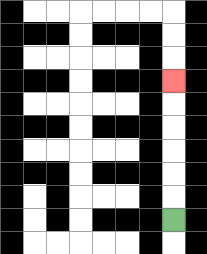{'start': '[7, 9]', 'end': '[7, 3]', 'path_directions': 'U,U,U,U,U,U', 'path_coordinates': '[[7, 9], [7, 8], [7, 7], [7, 6], [7, 5], [7, 4], [7, 3]]'}